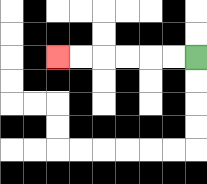{'start': '[8, 2]', 'end': '[2, 2]', 'path_directions': 'L,L,L,L,L,L', 'path_coordinates': '[[8, 2], [7, 2], [6, 2], [5, 2], [4, 2], [3, 2], [2, 2]]'}